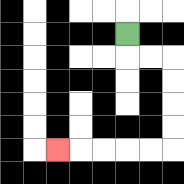{'start': '[5, 1]', 'end': '[2, 6]', 'path_directions': 'D,R,R,D,D,D,D,L,L,L,L,L', 'path_coordinates': '[[5, 1], [5, 2], [6, 2], [7, 2], [7, 3], [7, 4], [7, 5], [7, 6], [6, 6], [5, 6], [4, 6], [3, 6], [2, 6]]'}